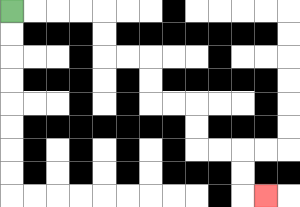{'start': '[0, 0]', 'end': '[11, 8]', 'path_directions': 'R,R,R,R,D,D,R,R,D,D,R,R,D,D,R,R,D,D,R', 'path_coordinates': '[[0, 0], [1, 0], [2, 0], [3, 0], [4, 0], [4, 1], [4, 2], [5, 2], [6, 2], [6, 3], [6, 4], [7, 4], [8, 4], [8, 5], [8, 6], [9, 6], [10, 6], [10, 7], [10, 8], [11, 8]]'}